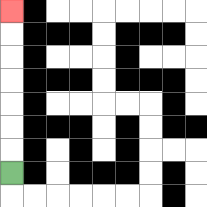{'start': '[0, 7]', 'end': '[0, 0]', 'path_directions': 'U,U,U,U,U,U,U', 'path_coordinates': '[[0, 7], [0, 6], [0, 5], [0, 4], [0, 3], [0, 2], [0, 1], [0, 0]]'}